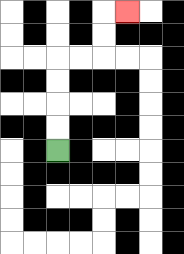{'start': '[2, 6]', 'end': '[5, 0]', 'path_directions': 'U,U,U,U,R,R,U,U,R', 'path_coordinates': '[[2, 6], [2, 5], [2, 4], [2, 3], [2, 2], [3, 2], [4, 2], [4, 1], [4, 0], [5, 0]]'}